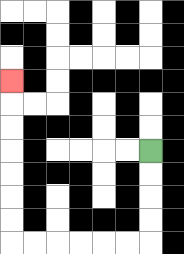{'start': '[6, 6]', 'end': '[0, 3]', 'path_directions': 'D,D,D,D,L,L,L,L,L,L,U,U,U,U,U,U,U', 'path_coordinates': '[[6, 6], [6, 7], [6, 8], [6, 9], [6, 10], [5, 10], [4, 10], [3, 10], [2, 10], [1, 10], [0, 10], [0, 9], [0, 8], [0, 7], [0, 6], [0, 5], [0, 4], [0, 3]]'}